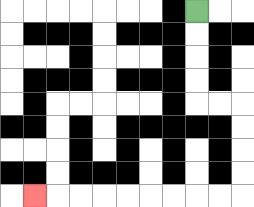{'start': '[8, 0]', 'end': '[1, 8]', 'path_directions': 'D,D,D,D,R,R,D,D,D,D,L,L,L,L,L,L,L,L,L', 'path_coordinates': '[[8, 0], [8, 1], [8, 2], [8, 3], [8, 4], [9, 4], [10, 4], [10, 5], [10, 6], [10, 7], [10, 8], [9, 8], [8, 8], [7, 8], [6, 8], [5, 8], [4, 8], [3, 8], [2, 8], [1, 8]]'}